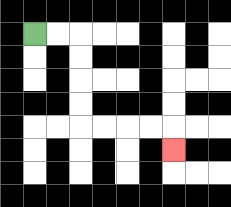{'start': '[1, 1]', 'end': '[7, 6]', 'path_directions': 'R,R,D,D,D,D,R,R,R,R,D', 'path_coordinates': '[[1, 1], [2, 1], [3, 1], [3, 2], [3, 3], [3, 4], [3, 5], [4, 5], [5, 5], [6, 5], [7, 5], [7, 6]]'}